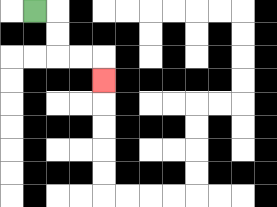{'start': '[1, 0]', 'end': '[4, 3]', 'path_directions': 'R,D,D,R,R,D', 'path_coordinates': '[[1, 0], [2, 0], [2, 1], [2, 2], [3, 2], [4, 2], [4, 3]]'}